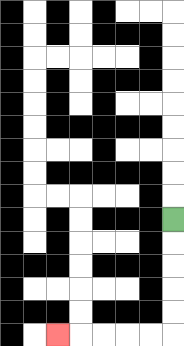{'start': '[7, 9]', 'end': '[2, 14]', 'path_directions': 'D,D,D,D,D,L,L,L,L,L', 'path_coordinates': '[[7, 9], [7, 10], [7, 11], [7, 12], [7, 13], [7, 14], [6, 14], [5, 14], [4, 14], [3, 14], [2, 14]]'}